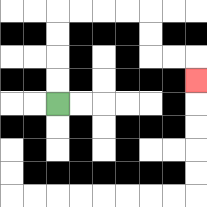{'start': '[2, 4]', 'end': '[8, 3]', 'path_directions': 'U,U,U,U,R,R,R,R,D,D,R,R,D', 'path_coordinates': '[[2, 4], [2, 3], [2, 2], [2, 1], [2, 0], [3, 0], [4, 0], [5, 0], [6, 0], [6, 1], [6, 2], [7, 2], [8, 2], [8, 3]]'}